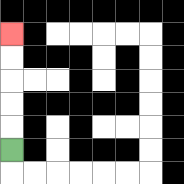{'start': '[0, 6]', 'end': '[0, 1]', 'path_directions': 'U,U,U,U,U', 'path_coordinates': '[[0, 6], [0, 5], [0, 4], [0, 3], [0, 2], [0, 1]]'}